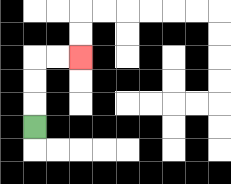{'start': '[1, 5]', 'end': '[3, 2]', 'path_directions': 'U,U,U,R,R', 'path_coordinates': '[[1, 5], [1, 4], [1, 3], [1, 2], [2, 2], [3, 2]]'}